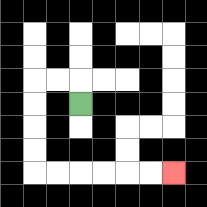{'start': '[3, 4]', 'end': '[7, 7]', 'path_directions': 'U,L,L,D,D,D,D,R,R,R,R,R,R', 'path_coordinates': '[[3, 4], [3, 3], [2, 3], [1, 3], [1, 4], [1, 5], [1, 6], [1, 7], [2, 7], [3, 7], [4, 7], [5, 7], [6, 7], [7, 7]]'}